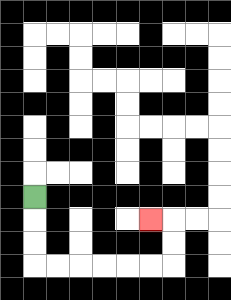{'start': '[1, 8]', 'end': '[6, 9]', 'path_directions': 'D,D,D,R,R,R,R,R,R,U,U,L', 'path_coordinates': '[[1, 8], [1, 9], [1, 10], [1, 11], [2, 11], [3, 11], [4, 11], [5, 11], [6, 11], [7, 11], [7, 10], [7, 9], [6, 9]]'}